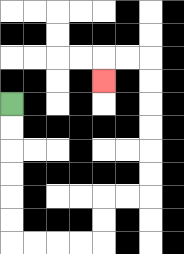{'start': '[0, 4]', 'end': '[4, 3]', 'path_directions': 'D,D,D,D,D,D,R,R,R,R,U,U,R,R,U,U,U,U,U,U,L,L,D', 'path_coordinates': '[[0, 4], [0, 5], [0, 6], [0, 7], [0, 8], [0, 9], [0, 10], [1, 10], [2, 10], [3, 10], [4, 10], [4, 9], [4, 8], [5, 8], [6, 8], [6, 7], [6, 6], [6, 5], [6, 4], [6, 3], [6, 2], [5, 2], [4, 2], [4, 3]]'}